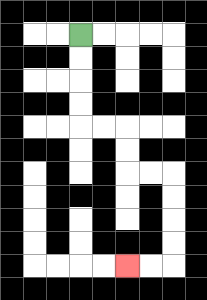{'start': '[3, 1]', 'end': '[5, 11]', 'path_directions': 'D,D,D,D,R,R,D,D,R,R,D,D,D,D,L,L', 'path_coordinates': '[[3, 1], [3, 2], [3, 3], [3, 4], [3, 5], [4, 5], [5, 5], [5, 6], [5, 7], [6, 7], [7, 7], [7, 8], [7, 9], [7, 10], [7, 11], [6, 11], [5, 11]]'}